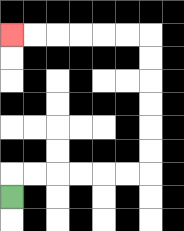{'start': '[0, 8]', 'end': '[0, 1]', 'path_directions': 'U,R,R,R,R,R,R,U,U,U,U,U,U,L,L,L,L,L,L', 'path_coordinates': '[[0, 8], [0, 7], [1, 7], [2, 7], [3, 7], [4, 7], [5, 7], [6, 7], [6, 6], [6, 5], [6, 4], [6, 3], [6, 2], [6, 1], [5, 1], [4, 1], [3, 1], [2, 1], [1, 1], [0, 1]]'}